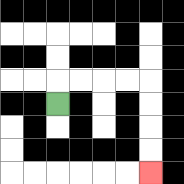{'start': '[2, 4]', 'end': '[6, 7]', 'path_directions': 'U,R,R,R,R,D,D,D,D', 'path_coordinates': '[[2, 4], [2, 3], [3, 3], [4, 3], [5, 3], [6, 3], [6, 4], [6, 5], [6, 6], [6, 7]]'}